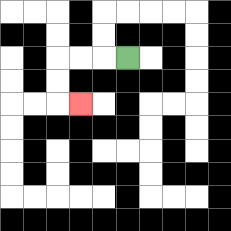{'start': '[5, 2]', 'end': '[3, 4]', 'path_directions': 'L,L,L,D,D,R', 'path_coordinates': '[[5, 2], [4, 2], [3, 2], [2, 2], [2, 3], [2, 4], [3, 4]]'}